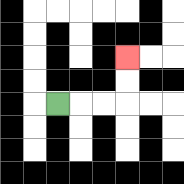{'start': '[2, 4]', 'end': '[5, 2]', 'path_directions': 'R,R,R,U,U', 'path_coordinates': '[[2, 4], [3, 4], [4, 4], [5, 4], [5, 3], [5, 2]]'}